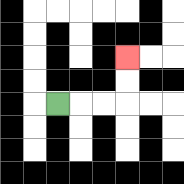{'start': '[2, 4]', 'end': '[5, 2]', 'path_directions': 'R,R,R,U,U', 'path_coordinates': '[[2, 4], [3, 4], [4, 4], [5, 4], [5, 3], [5, 2]]'}